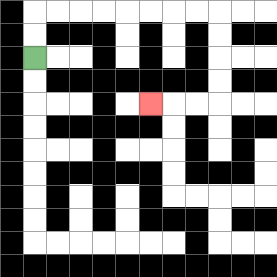{'start': '[1, 2]', 'end': '[6, 4]', 'path_directions': 'U,U,R,R,R,R,R,R,R,R,D,D,D,D,L,L,L', 'path_coordinates': '[[1, 2], [1, 1], [1, 0], [2, 0], [3, 0], [4, 0], [5, 0], [6, 0], [7, 0], [8, 0], [9, 0], [9, 1], [9, 2], [9, 3], [9, 4], [8, 4], [7, 4], [6, 4]]'}